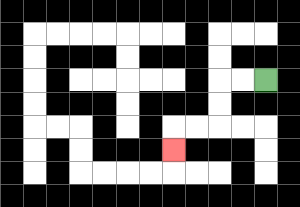{'start': '[11, 3]', 'end': '[7, 6]', 'path_directions': 'L,L,D,D,L,L,D', 'path_coordinates': '[[11, 3], [10, 3], [9, 3], [9, 4], [9, 5], [8, 5], [7, 5], [7, 6]]'}